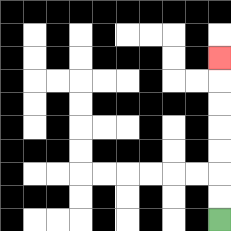{'start': '[9, 9]', 'end': '[9, 2]', 'path_directions': 'U,U,U,U,U,U,U', 'path_coordinates': '[[9, 9], [9, 8], [9, 7], [9, 6], [9, 5], [9, 4], [9, 3], [9, 2]]'}